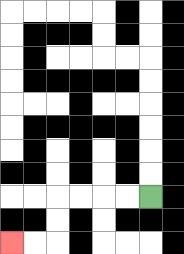{'start': '[6, 8]', 'end': '[0, 10]', 'path_directions': 'L,L,L,L,D,D,L,L', 'path_coordinates': '[[6, 8], [5, 8], [4, 8], [3, 8], [2, 8], [2, 9], [2, 10], [1, 10], [0, 10]]'}